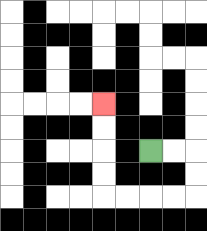{'start': '[6, 6]', 'end': '[4, 4]', 'path_directions': 'R,R,D,D,L,L,L,L,U,U,U,U', 'path_coordinates': '[[6, 6], [7, 6], [8, 6], [8, 7], [8, 8], [7, 8], [6, 8], [5, 8], [4, 8], [4, 7], [4, 6], [4, 5], [4, 4]]'}